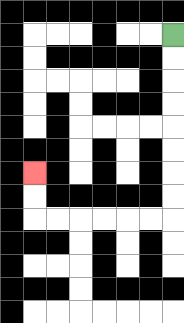{'start': '[7, 1]', 'end': '[1, 7]', 'path_directions': 'D,D,D,D,D,D,D,D,L,L,L,L,L,L,U,U', 'path_coordinates': '[[7, 1], [7, 2], [7, 3], [7, 4], [7, 5], [7, 6], [7, 7], [7, 8], [7, 9], [6, 9], [5, 9], [4, 9], [3, 9], [2, 9], [1, 9], [1, 8], [1, 7]]'}